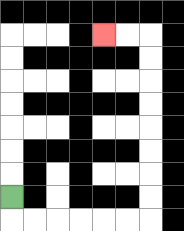{'start': '[0, 8]', 'end': '[4, 1]', 'path_directions': 'D,R,R,R,R,R,R,U,U,U,U,U,U,U,U,L,L', 'path_coordinates': '[[0, 8], [0, 9], [1, 9], [2, 9], [3, 9], [4, 9], [5, 9], [6, 9], [6, 8], [6, 7], [6, 6], [6, 5], [6, 4], [6, 3], [6, 2], [6, 1], [5, 1], [4, 1]]'}